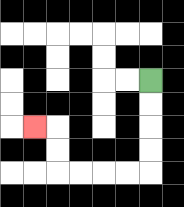{'start': '[6, 3]', 'end': '[1, 5]', 'path_directions': 'D,D,D,D,L,L,L,L,U,U,L', 'path_coordinates': '[[6, 3], [6, 4], [6, 5], [6, 6], [6, 7], [5, 7], [4, 7], [3, 7], [2, 7], [2, 6], [2, 5], [1, 5]]'}